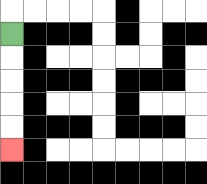{'start': '[0, 1]', 'end': '[0, 6]', 'path_directions': 'D,D,D,D,D', 'path_coordinates': '[[0, 1], [0, 2], [0, 3], [0, 4], [0, 5], [0, 6]]'}